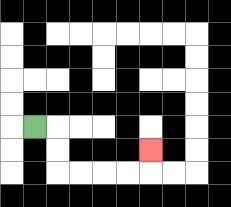{'start': '[1, 5]', 'end': '[6, 6]', 'path_directions': 'R,D,D,R,R,R,R,U', 'path_coordinates': '[[1, 5], [2, 5], [2, 6], [2, 7], [3, 7], [4, 7], [5, 7], [6, 7], [6, 6]]'}